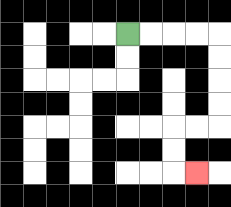{'start': '[5, 1]', 'end': '[8, 7]', 'path_directions': 'R,R,R,R,D,D,D,D,L,L,D,D,R', 'path_coordinates': '[[5, 1], [6, 1], [7, 1], [8, 1], [9, 1], [9, 2], [9, 3], [9, 4], [9, 5], [8, 5], [7, 5], [7, 6], [7, 7], [8, 7]]'}